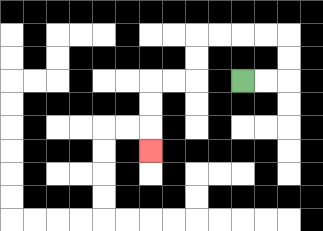{'start': '[10, 3]', 'end': '[6, 6]', 'path_directions': 'R,R,U,U,L,L,L,L,D,D,L,L,D,D,D', 'path_coordinates': '[[10, 3], [11, 3], [12, 3], [12, 2], [12, 1], [11, 1], [10, 1], [9, 1], [8, 1], [8, 2], [8, 3], [7, 3], [6, 3], [6, 4], [6, 5], [6, 6]]'}